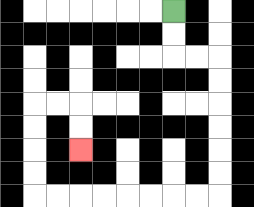{'start': '[7, 0]', 'end': '[3, 6]', 'path_directions': 'D,D,R,R,D,D,D,D,D,D,L,L,L,L,L,L,L,L,U,U,U,U,R,R,D,D', 'path_coordinates': '[[7, 0], [7, 1], [7, 2], [8, 2], [9, 2], [9, 3], [9, 4], [9, 5], [9, 6], [9, 7], [9, 8], [8, 8], [7, 8], [6, 8], [5, 8], [4, 8], [3, 8], [2, 8], [1, 8], [1, 7], [1, 6], [1, 5], [1, 4], [2, 4], [3, 4], [3, 5], [3, 6]]'}